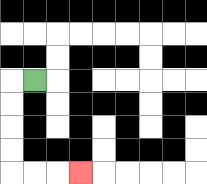{'start': '[1, 3]', 'end': '[3, 7]', 'path_directions': 'L,D,D,D,D,R,R,R', 'path_coordinates': '[[1, 3], [0, 3], [0, 4], [0, 5], [0, 6], [0, 7], [1, 7], [2, 7], [3, 7]]'}